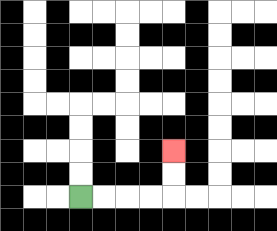{'start': '[3, 8]', 'end': '[7, 6]', 'path_directions': 'R,R,R,R,U,U', 'path_coordinates': '[[3, 8], [4, 8], [5, 8], [6, 8], [7, 8], [7, 7], [7, 6]]'}